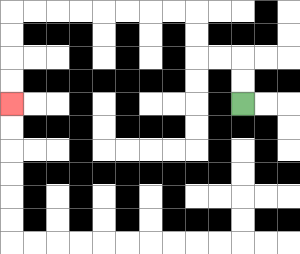{'start': '[10, 4]', 'end': '[0, 4]', 'path_directions': 'U,U,L,L,U,U,L,L,L,L,L,L,L,L,D,D,D,D', 'path_coordinates': '[[10, 4], [10, 3], [10, 2], [9, 2], [8, 2], [8, 1], [8, 0], [7, 0], [6, 0], [5, 0], [4, 0], [3, 0], [2, 0], [1, 0], [0, 0], [0, 1], [0, 2], [0, 3], [0, 4]]'}